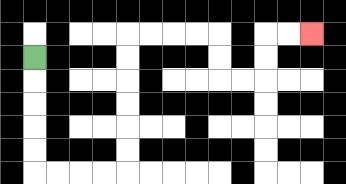{'start': '[1, 2]', 'end': '[13, 1]', 'path_directions': 'D,D,D,D,D,R,R,R,R,U,U,U,U,U,U,R,R,R,R,D,D,R,R,U,U,R,R', 'path_coordinates': '[[1, 2], [1, 3], [1, 4], [1, 5], [1, 6], [1, 7], [2, 7], [3, 7], [4, 7], [5, 7], [5, 6], [5, 5], [5, 4], [5, 3], [5, 2], [5, 1], [6, 1], [7, 1], [8, 1], [9, 1], [9, 2], [9, 3], [10, 3], [11, 3], [11, 2], [11, 1], [12, 1], [13, 1]]'}